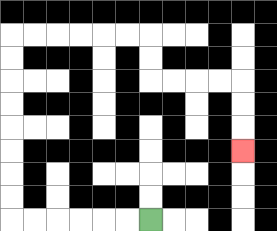{'start': '[6, 9]', 'end': '[10, 6]', 'path_directions': 'L,L,L,L,L,L,U,U,U,U,U,U,U,U,R,R,R,R,R,R,D,D,R,R,R,R,D,D,D', 'path_coordinates': '[[6, 9], [5, 9], [4, 9], [3, 9], [2, 9], [1, 9], [0, 9], [0, 8], [0, 7], [0, 6], [0, 5], [0, 4], [0, 3], [0, 2], [0, 1], [1, 1], [2, 1], [3, 1], [4, 1], [5, 1], [6, 1], [6, 2], [6, 3], [7, 3], [8, 3], [9, 3], [10, 3], [10, 4], [10, 5], [10, 6]]'}